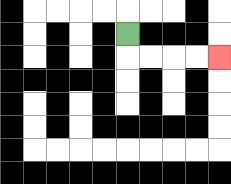{'start': '[5, 1]', 'end': '[9, 2]', 'path_directions': 'D,R,R,R,R', 'path_coordinates': '[[5, 1], [5, 2], [6, 2], [7, 2], [8, 2], [9, 2]]'}